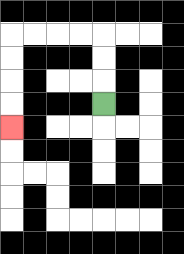{'start': '[4, 4]', 'end': '[0, 5]', 'path_directions': 'U,U,U,L,L,L,L,D,D,D,D', 'path_coordinates': '[[4, 4], [4, 3], [4, 2], [4, 1], [3, 1], [2, 1], [1, 1], [0, 1], [0, 2], [0, 3], [0, 4], [0, 5]]'}